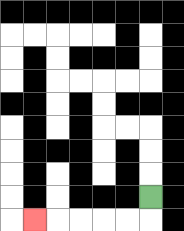{'start': '[6, 8]', 'end': '[1, 9]', 'path_directions': 'D,L,L,L,L,L', 'path_coordinates': '[[6, 8], [6, 9], [5, 9], [4, 9], [3, 9], [2, 9], [1, 9]]'}